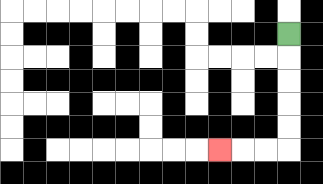{'start': '[12, 1]', 'end': '[9, 6]', 'path_directions': 'D,D,D,D,D,L,L,L', 'path_coordinates': '[[12, 1], [12, 2], [12, 3], [12, 4], [12, 5], [12, 6], [11, 6], [10, 6], [9, 6]]'}